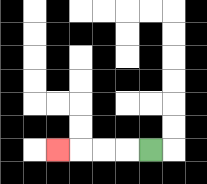{'start': '[6, 6]', 'end': '[2, 6]', 'path_directions': 'L,L,L,L', 'path_coordinates': '[[6, 6], [5, 6], [4, 6], [3, 6], [2, 6]]'}